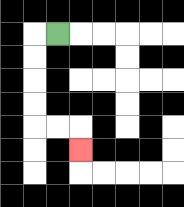{'start': '[2, 1]', 'end': '[3, 6]', 'path_directions': 'L,D,D,D,D,R,R,D', 'path_coordinates': '[[2, 1], [1, 1], [1, 2], [1, 3], [1, 4], [1, 5], [2, 5], [3, 5], [3, 6]]'}